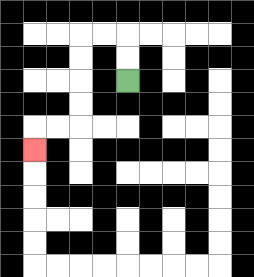{'start': '[5, 3]', 'end': '[1, 6]', 'path_directions': 'U,U,L,L,D,D,D,D,L,L,D', 'path_coordinates': '[[5, 3], [5, 2], [5, 1], [4, 1], [3, 1], [3, 2], [3, 3], [3, 4], [3, 5], [2, 5], [1, 5], [1, 6]]'}